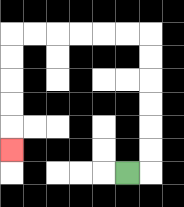{'start': '[5, 7]', 'end': '[0, 6]', 'path_directions': 'R,U,U,U,U,U,U,L,L,L,L,L,L,D,D,D,D,D', 'path_coordinates': '[[5, 7], [6, 7], [6, 6], [6, 5], [6, 4], [6, 3], [6, 2], [6, 1], [5, 1], [4, 1], [3, 1], [2, 1], [1, 1], [0, 1], [0, 2], [0, 3], [0, 4], [0, 5], [0, 6]]'}